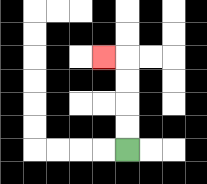{'start': '[5, 6]', 'end': '[4, 2]', 'path_directions': 'U,U,U,U,L', 'path_coordinates': '[[5, 6], [5, 5], [5, 4], [5, 3], [5, 2], [4, 2]]'}